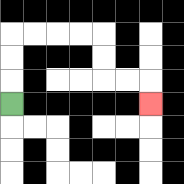{'start': '[0, 4]', 'end': '[6, 4]', 'path_directions': 'U,U,U,R,R,R,R,D,D,R,R,D', 'path_coordinates': '[[0, 4], [0, 3], [0, 2], [0, 1], [1, 1], [2, 1], [3, 1], [4, 1], [4, 2], [4, 3], [5, 3], [6, 3], [6, 4]]'}